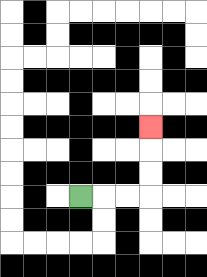{'start': '[3, 8]', 'end': '[6, 5]', 'path_directions': 'R,R,R,U,U,U', 'path_coordinates': '[[3, 8], [4, 8], [5, 8], [6, 8], [6, 7], [6, 6], [6, 5]]'}